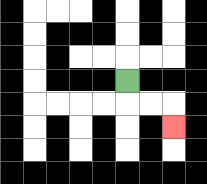{'start': '[5, 3]', 'end': '[7, 5]', 'path_directions': 'D,R,R,D', 'path_coordinates': '[[5, 3], [5, 4], [6, 4], [7, 4], [7, 5]]'}